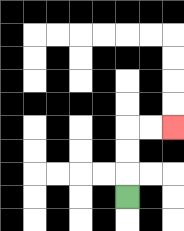{'start': '[5, 8]', 'end': '[7, 5]', 'path_directions': 'U,U,U,R,R', 'path_coordinates': '[[5, 8], [5, 7], [5, 6], [5, 5], [6, 5], [7, 5]]'}